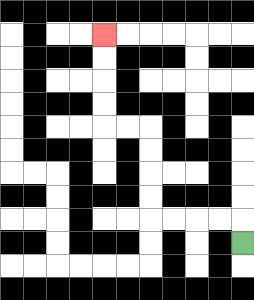{'start': '[10, 10]', 'end': '[4, 1]', 'path_directions': 'U,L,L,L,L,U,U,U,U,L,L,U,U,U,U', 'path_coordinates': '[[10, 10], [10, 9], [9, 9], [8, 9], [7, 9], [6, 9], [6, 8], [6, 7], [6, 6], [6, 5], [5, 5], [4, 5], [4, 4], [4, 3], [4, 2], [4, 1]]'}